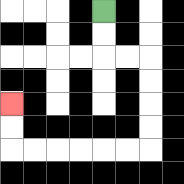{'start': '[4, 0]', 'end': '[0, 4]', 'path_directions': 'D,D,R,R,D,D,D,D,L,L,L,L,L,L,U,U', 'path_coordinates': '[[4, 0], [4, 1], [4, 2], [5, 2], [6, 2], [6, 3], [6, 4], [6, 5], [6, 6], [5, 6], [4, 6], [3, 6], [2, 6], [1, 6], [0, 6], [0, 5], [0, 4]]'}